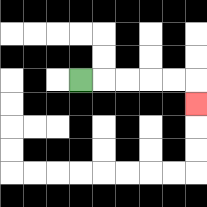{'start': '[3, 3]', 'end': '[8, 4]', 'path_directions': 'R,R,R,R,R,D', 'path_coordinates': '[[3, 3], [4, 3], [5, 3], [6, 3], [7, 3], [8, 3], [8, 4]]'}